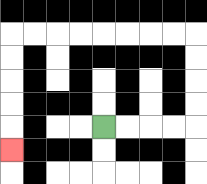{'start': '[4, 5]', 'end': '[0, 6]', 'path_directions': 'R,R,R,R,U,U,U,U,L,L,L,L,L,L,L,L,D,D,D,D,D', 'path_coordinates': '[[4, 5], [5, 5], [6, 5], [7, 5], [8, 5], [8, 4], [8, 3], [8, 2], [8, 1], [7, 1], [6, 1], [5, 1], [4, 1], [3, 1], [2, 1], [1, 1], [0, 1], [0, 2], [0, 3], [0, 4], [0, 5], [0, 6]]'}